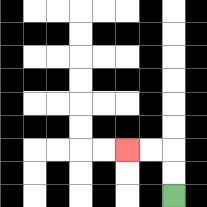{'start': '[7, 8]', 'end': '[5, 6]', 'path_directions': 'U,U,L,L', 'path_coordinates': '[[7, 8], [7, 7], [7, 6], [6, 6], [5, 6]]'}